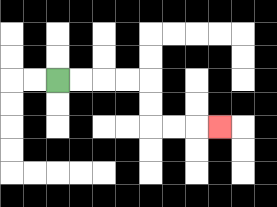{'start': '[2, 3]', 'end': '[9, 5]', 'path_directions': 'R,R,R,R,D,D,R,R,R', 'path_coordinates': '[[2, 3], [3, 3], [4, 3], [5, 3], [6, 3], [6, 4], [6, 5], [7, 5], [8, 5], [9, 5]]'}